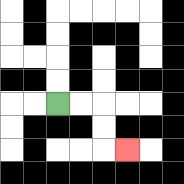{'start': '[2, 4]', 'end': '[5, 6]', 'path_directions': 'R,R,D,D,R', 'path_coordinates': '[[2, 4], [3, 4], [4, 4], [4, 5], [4, 6], [5, 6]]'}